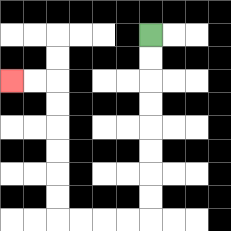{'start': '[6, 1]', 'end': '[0, 3]', 'path_directions': 'D,D,D,D,D,D,D,D,L,L,L,L,U,U,U,U,U,U,L,L', 'path_coordinates': '[[6, 1], [6, 2], [6, 3], [6, 4], [6, 5], [6, 6], [6, 7], [6, 8], [6, 9], [5, 9], [4, 9], [3, 9], [2, 9], [2, 8], [2, 7], [2, 6], [2, 5], [2, 4], [2, 3], [1, 3], [0, 3]]'}